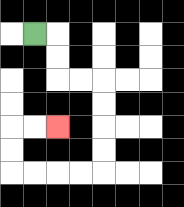{'start': '[1, 1]', 'end': '[2, 5]', 'path_directions': 'R,D,D,R,R,D,D,D,D,L,L,L,L,U,U,R,R', 'path_coordinates': '[[1, 1], [2, 1], [2, 2], [2, 3], [3, 3], [4, 3], [4, 4], [4, 5], [4, 6], [4, 7], [3, 7], [2, 7], [1, 7], [0, 7], [0, 6], [0, 5], [1, 5], [2, 5]]'}